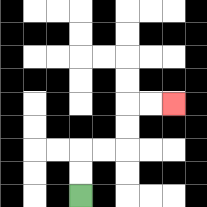{'start': '[3, 8]', 'end': '[7, 4]', 'path_directions': 'U,U,R,R,U,U,R,R', 'path_coordinates': '[[3, 8], [3, 7], [3, 6], [4, 6], [5, 6], [5, 5], [5, 4], [6, 4], [7, 4]]'}